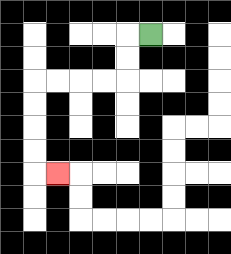{'start': '[6, 1]', 'end': '[2, 7]', 'path_directions': 'L,D,D,L,L,L,L,D,D,D,D,R', 'path_coordinates': '[[6, 1], [5, 1], [5, 2], [5, 3], [4, 3], [3, 3], [2, 3], [1, 3], [1, 4], [1, 5], [1, 6], [1, 7], [2, 7]]'}